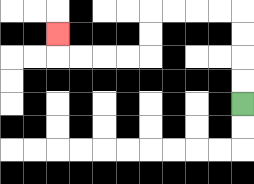{'start': '[10, 4]', 'end': '[2, 1]', 'path_directions': 'U,U,U,U,L,L,L,L,D,D,L,L,L,L,U', 'path_coordinates': '[[10, 4], [10, 3], [10, 2], [10, 1], [10, 0], [9, 0], [8, 0], [7, 0], [6, 0], [6, 1], [6, 2], [5, 2], [4, 2], [3, 2], [2, 2], [2, 1]]'}